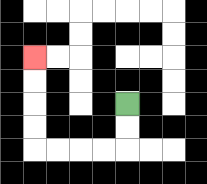{'start': '[5, 4]', 'end': '[1, 2]', 'path_directions': 'D,D,L,L,L,L,U,U,U,U', 'path_coordinates': '[[5, 4], [5, 5], [5, 6], [4, 6], [3, 6], [2, 6], [1, 6], [1, 5], [1, 4], [1, 3], [1, 2]]'}